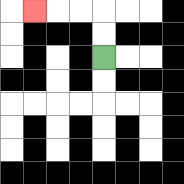{'start': '[4, 2]', 'end': '[1, 0]', 'path_directions': 'U,U,L,L,L', 'path_coordinates': '[[4, 2], [4, 1], [4, 0], [3, 0], [2, 0], [1, 0]]'}